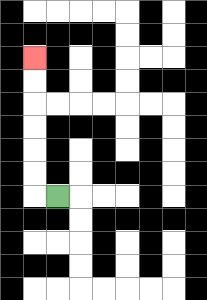{'start': '[2, 8]', 'end': '[1, 2]', 'path_directions': 'L,U,U,U,U,U,U', 'path_coordinates': '[[2, 8], [1, 8], [1, 7], [1, 6], [1, 5], [1, 4], [1, 3], [1, 2]]'}